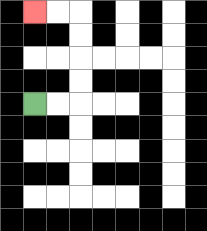{'start': '[1, 4]', 'end': '[1, 0]', 'path_directions': 'R,R,U,U,U,U,L,L', 'path_coordinates': '[[1, 4], [2, 4], [3, 4], [3, 3], [3, 2], [3, 1], [3, 0], [2, 0], [1, 0]]'}